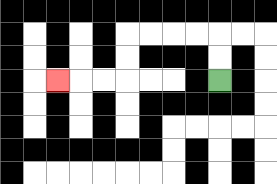{'start': '[9, 3]', 'end': '[2, 3]', 'path_directions': 'U,U,L,L,L,L,D,D,L,L,L', 'path_coordinates': '[[9, 3], [9, 2], [9, 1], [8, 1], [7, 1], [6, 1], [5, 1], [5, 2], [5, 3], [4, 3], [3, 3], [2, 3]]'}